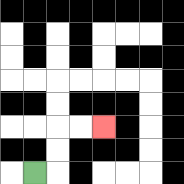{'start': '[1, 7]', 'end': '[4, 5]', 'path_directions': 'R,U,U,R,R', 'path_coordinates': '[[1, 7], [2, 7], [2, 6], [2, 5], [3, 5], [4, 5]]'}